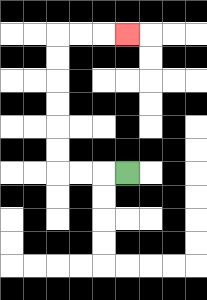{'start': '[5, 7]', 'end': '[5, 1]', 'path_directions': 'L,L,L,U,U,U,U,U,U,R,R,R', 'path_coordinates': '[[5, 7], [4, 7], [3, 7], [2, 7], [2, 6], [2, 5], [2, 4], [2, 3], [2, 2], [2, 1], [3, 1], [4, 1], [5, 1]]'}